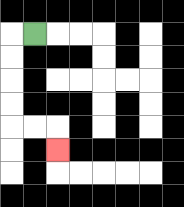{'start': '[1, 1]', 'end': '[2, 6]', 'path_directions': 'L,D,D,D,D,R,R,D', 'path_coordinates': '[[1, 1], [0, 1], [0, 2], [0, 3], [0, 4], [0, 5], [1, 5], [2, 5], [2, 6]]'}